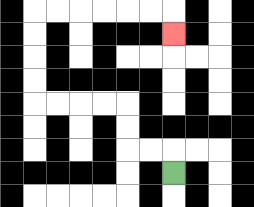{'start': '[7, 7]', 'end': '[7, 1]', 'path_directions': 'U,L,L,U,U,L,L,L,L,U,U,U,U,R,R,R,R,R,R,D', 'path_coordinates': '[[7, 7], [7, 6], [6, 6], [5, 6], [5, 5], [5, 4], [4, 4], [3, 4], [2, 4], [1, 4], [1, 3], [1, 2], [1, 1], [1, 0], [2, 0], [3, 0], [4, 0], [5, 0], [6, 0], [7, 0], [7, 1]]'}